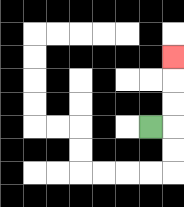{'start': '[6, 5]', 'end': '[7, 2]', 'path_directions': 'R,U,U,U', 'path_coordinates': '[[6, 5], [7, 5], [7, 4], [7, 3], [7, 2]]'}